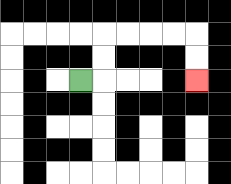{'start': '[3, 3]', 'end': '[8, 3]', 'path_directions': 'R,U,U,R,R,R,R,D,D', 'path_coordinates': '[[3, 3], [4, 3], [4, 2], [4, 1], [5, 1], [6, 1], [7, 1], [8, 1], [8, 2], [8, 3]]'}